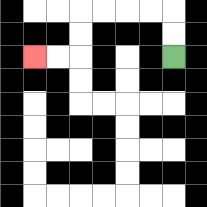{'start': '[7, 2]', 'end': '[1, 2]', 'path_directions': 'U,U,L,L,L,L,D,D,L,L', 'path_coordinates': '[[7, 2], [7, 1], [7, 0], [6, 0], [5, 0], [4, 0], [3, 0], [3, 1], [3, 2], [2, 2], [1, 2]]'}